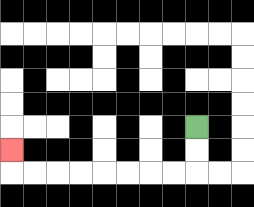{'start': '[8, 5]', 'end': '[0, 6]', 'path_directions': 'D,D,L,L,L,L,L,L,L,L,U', 'path_coordinates': '[[8, 5], [8, 6], [8, 7], [7, 7], [6, 7], [5, 7], [4, 7], [3, 7], [2, 7], [1, 7], [0, 7], [0, 6]]'}